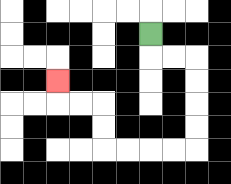{'start': '[6, 1]', 'end': '[2, 3]', 'path_directions': 'D,R,R,D,D,D,D,L,L,L,L,U,U,L,L,U', 'path_coordinates': '[[6, 1], [6, 2], [7, 2], [8, 2], [8, 3], [8, 4], [8, 5], [8, 6], [7, 6], [6, 6], [5, 6], [4, 6], [4, 5], [4, 4], [3, 4], [2, 4], [2, 3]]'}